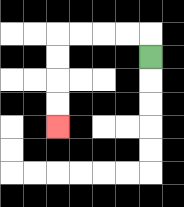{'start': '[6, 2]', 'end': '[2, 5]', 'path_directions': 'U,L,L,L,L,D,D,D,D', 'path_coordinates': '[[6, 2], [6, 1], [5, 1], [4, 1], [3, 1], [2, 1], [2, 2], [2, 3], [2, 4], [2, 5]]'}